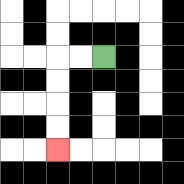{'start': '[4, 2]', 'end': '[2, 6]', 'path_directions': 'L,L,D,D,D,D', 'path_coordinates': '[[4, 2], [3, 2], [2, 2], [2, 3], [2, 4], [2, 5], [2, 6]]'}